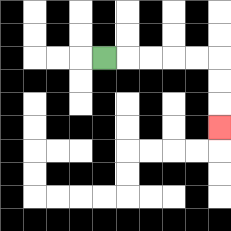{'start': '[4, 2]', 'end': '[9, 5]', 'path_directions': 'R,R,R,R,R,D,D,D', 'path_coordinates': '[[4, 2], [5, 2], [6, 2], [7, 2], [8, 2], [9, 2], [9, 3], [9, 4], [9, 5]]'}